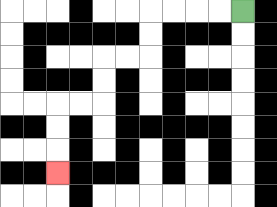{'start': '[10, 0]', 'end': '[2, 7]', 'path_directions': 'L,L,L,L,D,D,L,L,D,D,L,L,D,D,D', 'path_coordinates': '[[10, 0], [9, 0], [8, 0], [7, 0], [6, 0], [6, 1], [6, 2], [5, 2], [4, 2], [4, 3], [4, 4], [3, 4], [2, 4], [2, 5], [2, 6], [2, 7]]'}